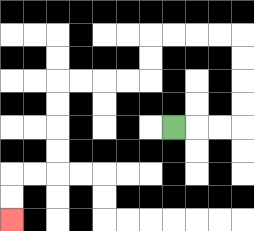{'start': '[7, 5]', 'end': '[0, 9]', 'path_directions': 'R,R,R,U,U,U,U,L,L,L,L,D,D,L,L,L,L,D,D,D,D,L,L,D,D', 'path_coordinates': '[[7, 5], [8, 5], [9, 5], [10, 5], [10, 4], [10, 3], [10, 2], [10, 1], [9, 1], [8, 1], [7, 1], [6, 1], [6, 2], [6, 3], [5, 3], [4, 3], [3, 3], [2, 3], [2, 4], [2, 5], [2, 6], [2, 7], [1, 7], [0, 7], [0, 8], [0, 9]]'}